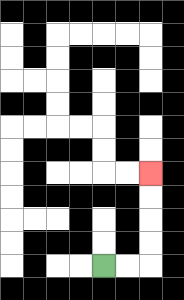{'start': '[4, 11]', 'end': '[6, 7]', 'path_directions': 'R,R,U,U,U,U', 'path_coordinates': '[[4, 11], [5, 11], [6, 11], [6, 10], [6, 9], [6, 8], [6, 7]]'}